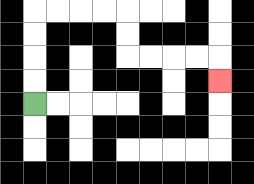{'start': '[1, 4]', 'end': '[9, 3]', 'path_directions': 'U,U,U,U,R,R,R,R,D,D,R,R,R,R,D', 'path_coordinates': '[[1, 4], [1, 3], [1, 2], [1, 1], [1, 0], [2, 0], [3, 0], [4, 0], [5, 0], [5, 1], [5, 2], [6, 2], [7, 2], [8, 2], [9, 2], [9, 3]]'}